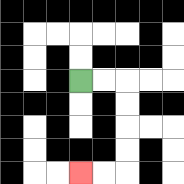{'start': '[3, 3]', 'end': '[3, 7]', 'path_directions': 'R,R,D,D,D,D,L,L', 'path_coordinates': '[[3, 3], [4, 3], [5, 3], [5, 4], [5, 5], [5, 6], [5, 7], [4, 7], [3, 7]]'}